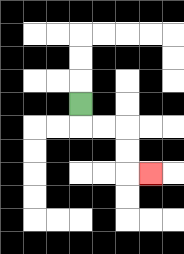{'start': '[3, 4]', 'end': '[6, 7]', 'path_directions': 'D,R,R,D,D,R', 'path_coordinates': '[[3, 4], [3, 5], [4, 5], [5, 5], [5, 6], [5, 7], [6, 7]]'}